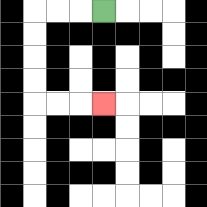{'start': '[4, 0]', 'end': '[4, 4]', 'path_directions': 'L,L,L,D,D,D,D,R,R,R', 'path_coordinates': '[[4, 0], [3, 0], [2, 0], [1, 0], [1, 1], [1, 2], [1, 3], [1, 4], [2, 4], [3, 4], [4, 4]]'}